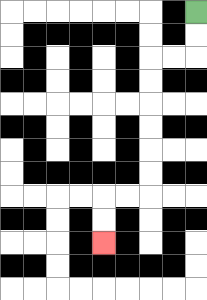{'start': '[8, 0]', 'end': '[4, 10]', 'path_directions': 'D,D,L,L,D,D,D,D,D,D,L,L,D,D', 'path_coordinates': '[[8, 0], [8, 1], [8, 2], [7, 2], [6, 2], [6, 3], [6, 4], [6, 5], [6, 6], [6, 7], [6, 8], [5, 8], [4, 8], [4, 9], [4, 10]]'}